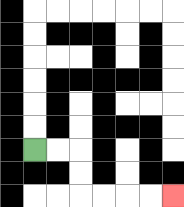{'start': '[1, 6]', 'end': '[7, 8]', 'path_directions': 'R,R,D,D,R,R,R,R', 'path_coordinates': '[[1, 6], [2, 6], [3, 6], [3, 7], [3, 8], [4, 8], [5, 8], [6, 8], [7, 8]]'}